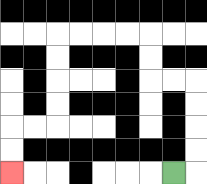{'start': '[7, 7]', 'end': '[0, 7]', 'path_directions': 'R,U,U,U,U,L,L,U,U,L,L,L,L,D,D,D,D,L,L,D,D', 'path_coordinates': '[[7, 7], [8, 7], [8, 6], [8, 5], [8, 4], [8, 3], [7, 3], [6, 3], [6, 2], [6, 1], [5, 1], [4, 1], [3, 1], [2, 1], [2, 2], [2, 3], [2, 4], [2, 5], [1, 5], [0, 5], [0, 6], [0, 7]]'}